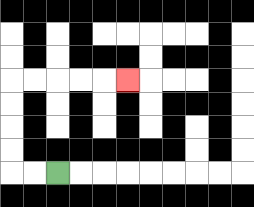{'start': '[2, 7]', 'end': '[5, 3]', 'path_directions': 'L,L,U,U,U,U,R,R,R,R,R', 'path_coordinates': '[[2, 7], [1, 7], [0, 7], [0, 6], [0, 5], [0, 4], [0, 3], [1, 3], [2, 3], [3, 3], [4, 3], [5, 3]]'}